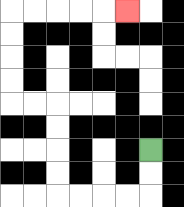{'start': '[6, 6]', 'end': '[5, 0]', 'path_directions': 'D,D,L,L,L,L,U,U,U,U,L,L,U,U,U,U,R,R,R,R,R', 'path_coordinates': '[[6, 6], [6, 7], [6, 8], [5, 8], [4, 8], [3, 8], [2, 8], [2, 7], [2, 6], [2, 5], [2, 4], [1, 4], [0, 4], [0, 3], [0, 2], [0, 1], [0, 0], [1, 0], [2, 0], [3, 0], [4, 0], [5, 0]]'}